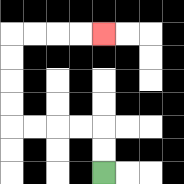{'start': '[4, 7]', 'end': '[4, 1]', 'path_directions': 'U,U,L,L,L,L,U,U,U,U,R,R,R,R', 'path_coordinates': '[[4, 7], [4, 6], [4, 5], [3, 5], [2, 5], [1, 5], [0, 5], [0, 4], [0, 3], [0, 2], [0, 1], [1, 1], [2, 1], [3, 1], [4, 1]]'}